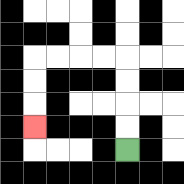{'start': '[5, 6]', 'end': '[1, 5]', 'path_directions': 'U,U,U,U,L,L,L,L,D,D,D', 'path_coordinates': '[[5, 6], [5, 5], [5, 4], [5, 3], [5, 2], [4, 2], [3, 2], [2, 2], [1, 2], [1, 3], [1, 4], [1, 5]]'}